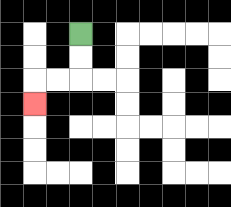{'start': '[3, 1]', 'end': '[1, 4]', 'path_directions': 'D,D,L,L,D', 'path_coordinates': '[[3, 1], [3, 2], [3, 3], [2, 3], [1, 3], [1, 4]]'}